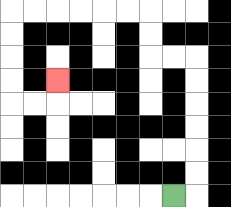{'start': '[7, 8]', 'end': '[2, 3]', 'path_directions': 'R,U,U,U,U,U,U,L,L,U,U,L,L,L,L,L,L,D,D,D,D,R,R,U', 'path_coordinates': '[[7, 8], [8, 8], [8, 7], [8, 6], [8, 5], [8, 4], [8, 3], [8, 2], [7, 2], [6, 2], [6, 1], [6, 0], [5, 0], [4, 0], [3, 0], [2, 0], [1, 0], [0, 0], [0, 1], [0, 2], [0, 3], [0, 4], [1, 4], [2, 4], [2, 3]]'}